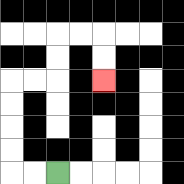{'start': '[2, 7]', 'end': '[4, 3]', 'path_directions': 'L,L,U,U,U,U,R,R,U,U,R,R,D,D', 'path_coordinates': '[[2, 7], [1, 7], [0, 7], [0, 6], [0, 5], [0, 4], [0, 3], [1, 3], [2, 3], [2, 2], [2, 1], [3, 1], [4, 1], [4, 2], [4, 3]]'}